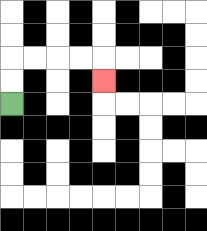{'start': '[0, 4]', 'end': '[4, 3]', 'path_directions': 'U,U,R,R,R,R,D', 'path_coordinates': '[[0, 4], [0, 3], [0, 2], [1, 2], [2, 2], [3, 2], [4, 2], [4, 3]]'}